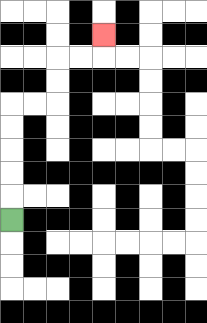{'start': '[0, 9]', 'end': '[4, 1]', 'path_directions': 'U,U,U,U,U,R,R,U,U,R,R,U', 'path_coordinates': '[[0, 9], [0, 8], [0, 7], [0, 6], [0, 5], [0, 4], [1, 4], [2, 4], [2, 3], [2, 2], [3, 2], [4, 2], [4, 1]]'}